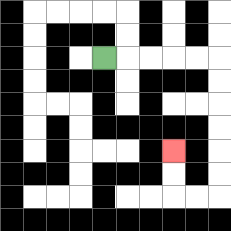{'start': '[4, 2]', 'end': '[7, 6]', 'path_directions': 'R,R,R,R,R,D,D,D,D,D,D,L,L,U,U', 'path_coordinates': '[[4, 2], [5, 2], [6, 2], [7, 2], [8, 2], [9, 2], [9, 3], [9, 4], [9, 5], [9, 6], [9, 7], [9, 8], [8, 8], [7, 8], [7, 7], [7, 6]]'}